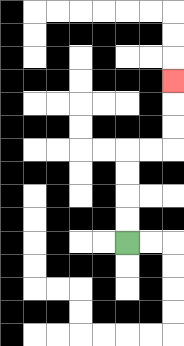{'start': '[5, 10]', 'end': '[7, 3]', 'path_directions': 'U,U,U,U,R,R,U,U,U', 'path_coordinates': '[[5, 10], [5, 9], [5, 8], [5, 7], [5, 6], [6, 6], [7, 6], [7, 5], [7, 4], [7, 3]]'}